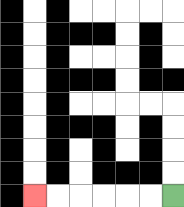{'start': '[7, 8]', 'end': '[1, 8]', 'path_directions': 'L,L,L,L,L,L', 'path_coordinates': '[[7, 8], [6, 8], [5, 8], [4, 8], [3, 8], [2, 8], [1, 8]]'}